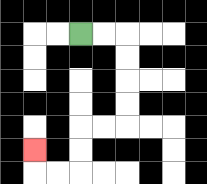{'start': '[3, 1]', 'end': '[1, 6]', 'path_directions': 'R,R,D,D,D,D,L,L,D,D,L,L,U', 'path_coordinates': '[[3, 1], [4, 1], [5, 1], [5, 2], [5, 3], [5, 4], [5, 5], [4, 5], [3, 5], [3, 6], [3, 7], [2, 7], [1, 7], [1, 6]]'}